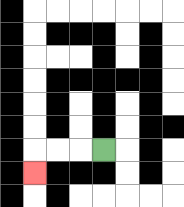{'start': '[4, 6]', 'end': '[1, 7]', 'path_directions': 'L,L,L,D', 'path_coordinates': '[[4, 6], [3, 6], [2, 6], [1, 6], [1, 7]]'}